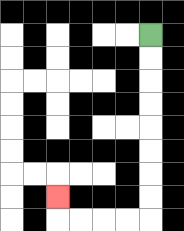{'start': '[6, 1]', 'end': '[2, 8]', 'path_directions': 'D,D,D,D,D,D,D,D,L,L,L,L,U', 'path_coordinates': '[[6, 1], [6, 2], [6, 3], [6, 4], [6, 5], [6, 6], [6, 7], [6, 8], [6, 9], [5, 9], [4, 9], [3, 9], [2, 9], [2, 8]]'}